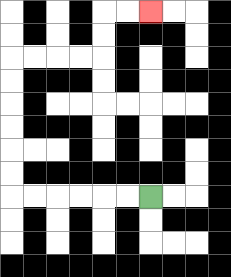{'start': '[6, 8]', 'end': '[6, 0]', 'path_directions': 'L,L,L,L,L,L,U,U,U,U,U,U,R,R,R,R,U,U,R,R', 'path_coordinates': '[[6, 8], [5, 8], [4, 8], [3, 8], [2, 8], [1, 8], [0, 8], [0, 7], [0, 6], [0, 5], [0, 4], [0, 3], [0, 2], [1, 2], [2, 2], [3, 2], [4, 2], [4, 1], [4, 0], [5, 0], [6, 0]]'}